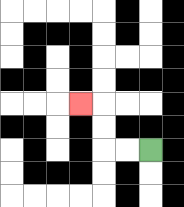{'start': '[6, 6]', 'end': '[3, 4]', 'path_directions': 'L,L,U,U,L', 'path_coordinates': '[[6, 6], [5, 6], [4, 6], [4, 5], [4, 4], [3, 4]]'}